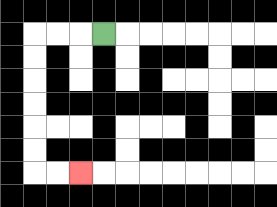{'start': '[4, 1]', 'end': '[3, 7]', 'path_directions': 'L,L,L,D,D,D,D,D,D,R,R', 'path_coordinates': '[[4, 1], [3, 1], [2, 1], [1, 1], [1, 2], [1, 3], [1, 4], [1, 5], [1, 6], [1, 7], [2, 7], [3, 7]]'}